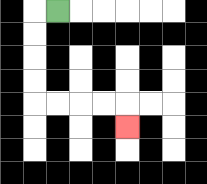{'start': '[2, 0]', 'end': '[5, 5]', 'path_directions': 'L,D,D,D,D,R,R,R,R,D', 'path_coordinates': '[[2, 0], [1, 0], [1, 1], [1, 2], [1, 3], [1, 4], [2, 4], [3, 4], [4, 4], [5, 4], [5, 5]]'}